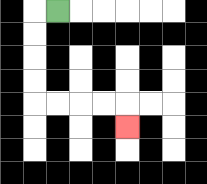{'start': '[2, 0]', 'end': '[5, 5]', 'path_directions': 'L,D,D,D,D,R,R,R,R,D', 'path_coordinates': '[[2, 0], [1, 0], [1, 1], [1, 2], [1, 3], [1, 4], [2, 4], [3, 4], [4, 4], [5, 4], [5, 5]]'}